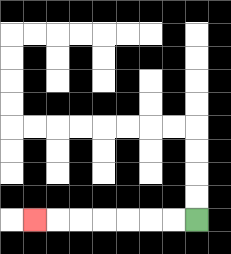{'start': '[8, 9]', 'end': '[1, 9]', 'path_directions': 'L,L,L,L,L,L,L', 'path_coordinates': '[[8, 9], [7, 9], [6, 9], [5, 9], [4, 9], [3, 9], [2, 9], [1, 9]]'}